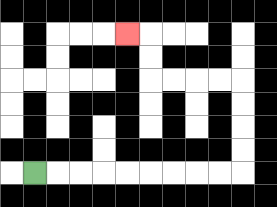{'start': '[1, 7]', 'end': '[5, 1]', 'path_directions': 'R,R,R,R,R,R,R,R,R,U,U,U,U,L,L,L,L,U,U,L', 'path_coordinates': '[[1, 7], [2, 7], [3, 7], [4, 7], [5, 7], [6, 7], [7, 7], [8, 7], [9, 7], [10, 7], [10, 6], [10, 5], [10, 4], [10, 3], [9, 3], [8, 3], [7, 3], [6, 3], [6, 2], [6, 1], [5, 1]]'}